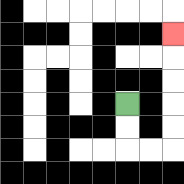{'start': '[5, 4]', 'end': '[7, 1]', 'path_directions': 'D,D,R,R,U,U,U,U,U', 'path_coordinates': '[[5, 4], [5, 5], [5, 6], [6, 6], [7, 6], [7, 5], [7, 4], [7, 3], [7, 2], [7, 1]]'}